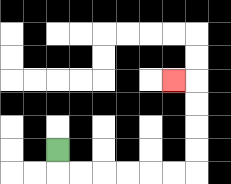{'start': '[2, 6]', 'end': '[7, 3]', 'path_directions': 'D,R,R,R,R,R,R,U,U,U,U,L', 'path_coordinates': '[[2, 6], [2, 7], [3, 7], [4, 7], [5, 7], [6, 7], [7, 7], [8, 7], [8, 6], [8, 5], [8, 4], [8, 3], [7, 3]]'}